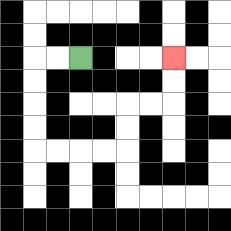{'start': '[3, 2]', 'end': '[7, 2]', 'path_directions': 'L,L,D,D,D,D,R,R,R,R,U,U,R,R,U,U', 'path_coordinates': '[[3, 2], [2, 2], [1, 2], [1, 3], [1, 4], [1, 5], [1, 6], [2, 6], [3, 6], [4, 6], [5, 6], [5, 5], [5, 4], [6, 4], [7, 4], [7, 3], [7, 2]]'}